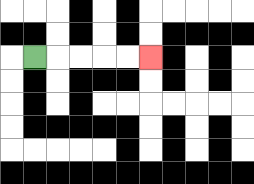{'start': '[1, 2]', 'end': '[6, 2]', 'path_directions': 'R,R,R,R,R', 'path_coordinates': '[[1, 2], [2, 2], [3, 2], [4, 2], [5, 2], [6, 2]]'}